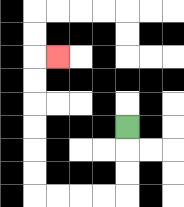{'start': '[5, 5]', 'end': '[2, 2]', 'path_directions': 'D,D,D,L,L,L,L,U,U,U,U,U,U,R', 'path_coordinates': '[[5, 5], [5, 6], [5, 7], [5, 8], [4, 8], [3, 8], [2, 8], [1, 8], [1, 7], [1, 6], [1, 5], [1, 4], [1, 3], [1, 2], [2, 2]]'}